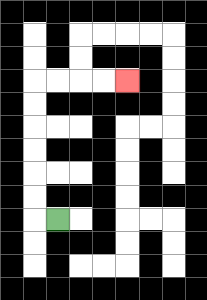{'start': '[2, 9]', 'end': '[5, 3]', 'path_directions': 'L,U,U,U,U,U,U,R,R,R,R', 'path_coordinates': '[[2, 9], [1, 9], [1, 8], [1, 7], [1, 6], [1, 5], [1, 4], [1, 3], [2, 3], [3, 3], [4, 3], [5, 3]]'}